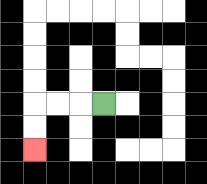{'start': '[4, 4]', 'end': '[1, 6]', 'path_directions': 'L,L,L,D,D', 'path_coordinates': '[[4, 4], [3, 4], [2, 4], [1, 4], [1, 5], [1, 6]]'}